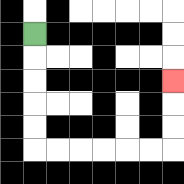{'start': '[1, 1]', 'end': '[7, 3]', 'path_directions': 'D,D,D,D,D,R,R,R,R,R,R,U,U,U', 'path_coordinates': '[[1, 1], [1, 2], [1, 3], [1, 4], [1, 5], [1, 6], [2, 6], [3, 6], [4, 6], [5, 6], [6, 6], [7, 6], [7, 5], [7, 4], [7, 3]]'}